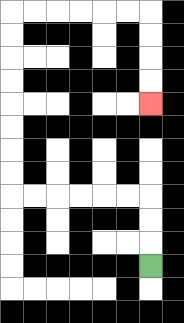{'start': '[6, 11]', 'end': '[6, 4]', 'path_directions': 'U,U,U,L,L,L,L,L,L,U,U,U,U,U,U,U,U,R,R,R,R,R,R,D,D,D,D', 'path_coordinates': '[[6, 11], [6, 10], [6, 9], [6, 8], [5, 8], [4, 8], [3, 8], [2, 8], [1, 8], [0, 8], [0, 7], [0, 6], [0, 5], [0, 4], [0, 3], [0, 2], [0, 1], [0, 0], [1, 0], [2, 0], [3, 0], [4, 0], [5, 0], [6, 0], [6, 1], [6, 2], [6, 3], [6, 4]]'}